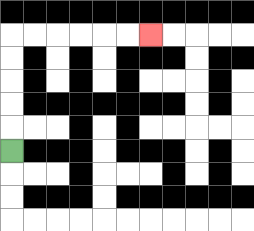{'start': '[0, 6]', 'end': '[6, 1]', 'path_directions': 'U,U,U,U,U,R,R,R,R,R,R', 'path_coordinates': '[[0, 6], [0, 5], [0, 4], [0, 3], [0, 2], [0, 1], [1, 1], [2, 1], [3, 1], [4, 1], [5, 1], [6, 1]]'}